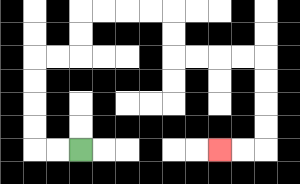{'start': '[3, 6]', 'end': '[9, 6]', 'path_directions': 'L,L,U,U,U,U,R,R,U,U,R,R,R,R,D,D,R,R,R,R,D,D,D,D,L,L', 'path_coordinates': '[[3, 6], [2, 6], [1, 6], [1, 5], [1, 4], [1, 3], [1, 2], [2, 2], [3, 2], [3, 1], [3, 0], [4, 0], [5, 0], [6, 0], [7, 0], [7, 1], [7, 2], [8, 2], [9, 2], [10, 2], [11, 2], [11, 3], [11, 4], [11, 5], [11, 6], [10, 6], [9, 6]]'}